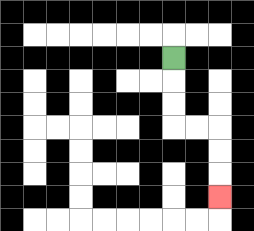{'start': '[7, 2]', 'end': '[9, 8]', 'path_directions': 'D,D,D,R,R,D,D,D', 'path_coordinates': '[[7, 2], [7, 3], [7, 4], [7, 5], [8, 5], [9, 5], [9, 6], [9, 7], [9, 8]]'}